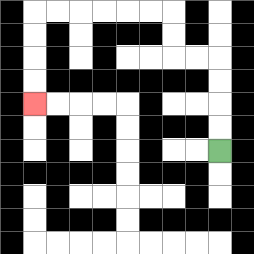{'start': '[9, 6]', 'end': '[1, 4]', 'path_directions': 'U,U,U,U,L,L,U,U,L,L,L,L,L,L,D,D,D,D', 'path_coordinates': '[[9, 6], [9, 5], [9, 4], [9, 3], [9, 2], [8, 2], [7, 2], [7, 1], [7, 0], [6, 0], [5, 0], [4, 0], [3, 0], [2, 0], [1, 0], [1, 1], [1, 2], [1, 3], [1, 4]]'}